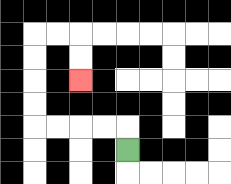{'start': '[5, 6]', 'end': '[3, 3]', 'path_directions': 'U,L,L,L,L,U,U,U,U,R,R,D,D', 'path_coordinates': '[[5, 6], [5, 5], [4, 5], [3, 5], [2, 5], [1, 5], [1, 4], [1, 3], [1, 2], [1, 1], [2, 1], [3, 1], [3, 2], [3, 3]]'}